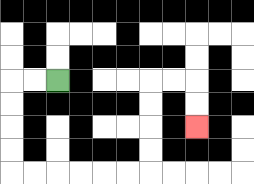{'start': '[2, 3]', 'end': '[8, 5]', 'path_directions': 'L,L,D,D,D,D,R,R,R,R,R,R,U,U,U,U,R,R,D,D', 'path_coordinates': '[[2, 3], [1, 3], [0, 3], [0, 4], [0, 5], [0, 6], [0, 7], [1, 7], [2, 7], [3, 7], [4, 7], [5, 7], [6, 7], [6, 6], [6, 5], [6, 4], [6, 3], [7, 3], [8, 3], [8, 4], [8, 5]]'}